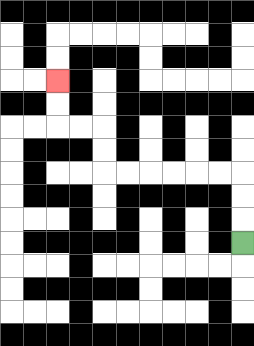{'start': '[10, 10]', 'end': '[2, 3]', 'path_directions': 'U,U,U,L,L,L,L,L,L,U,U,L,L,U,U', 'path_coordinates': '[[10, 10], [10, 9], [10, 8], [10, 7], [9, 7], [8, 7], [7, 7], [6, 7], [5, 7], [4, 7], [4, 6], [4, 5], [3, 5], [2, 5], [2, 4], [2, 3]]'}